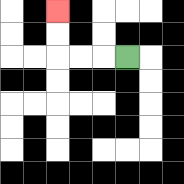{'start': '[5, 2]', 'end': '[2, 0]', 'path_directions': 'L,L,L,U,U', 'path_coordinates': '[[5, 2], [4, 2], [3, 2], [2, 2], [2, 1], [2, 0]]'}